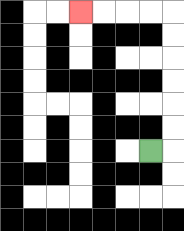{'start': '[6, 6]', 'end': '[3, 0]', 'path_directions': 'R,U,U,U,U,U,U,L,L,L,L', 'path_coordinates': '[[6, 6], [7, 6], [7, 5], [7, 4], [7, 3], [7, 2], [7, 1], [7, 0], [6, 0], [5, 0], [4, 0], [3, 0]]'}